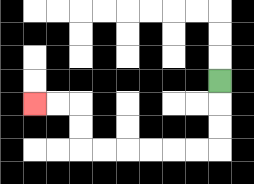{'start': '[9, 3]', 'end': '[1, 4]', 'path_directions': 'D,D,D,L,L,L,L,L,L,U,U,L,L', 'path_coordinates': '[[9, 3], [9, 4], [9, 5], [9, 6], [8, 6], [7, 6], [6, 6], [5, 6], [4, 6], [3, 6], [3, 5], [3, 4], [2, 4], [1, 4]]'}